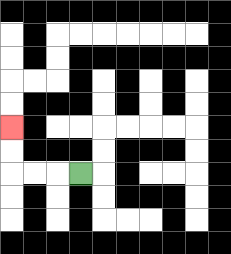{'start': '[3, 7]', 'end': '[0, 5]', 'path_directions': 'L,L,L,U,U', 'path_coordinates': '[[3, 7], [2, 7], [1, 7], [0, 7], [0, 6], [0, 5]]'}